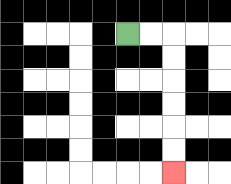{'start': '[5, 1]', 'end': '[7, 7]', 'path_directions': 'R,R,D,D,D,D,D,D', 'path_coordinates': '[[5, 1], [6, 1], [7, 1], [7, 2], [7, 3], [7, 4], [7, 5], [7, 6], [7, 7]]'}